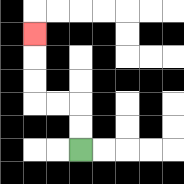{'start': '[3, 6]', 'end': '[1, 1]', 'path_directions': 'U,U,L,L,U,U,U', 'path_coordinates': '[[3, 6], [3, 5], [3, 4], [2, 4], [1, 4], [1, 3], [1, 2], [1, 1]]'}